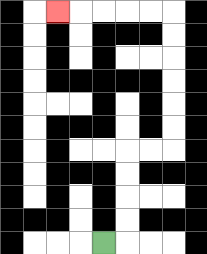{'start': '[4, 10]', 'end': '[2, 0]', 'path_directions': 'R,U,U,U,U,R,R,U,U,U,U,U,U,L,L,L,L,L', 'path_coordinates': '[[4, 10], [5, 10], [5, 9], [5, 8], [5, 7], [5, 6], [6, 6], [7, 6], [7, 5], [7, 4], [7, 3], [7, 2], [7, 1], [7, 0], [6, 0], [5, 0], [4, 0], [3, 0], [2, 0]]'}